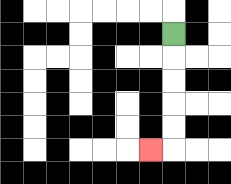{'start': '[7, 1]', 'end': '[6, 6]', 'path_directions': 'D,D,D,D,D,L', 'path_coordinates': '[[7, 1], [7, 2], [7, 3], [7, 4], [7, 5], [7, 6], [6, 6]]'}